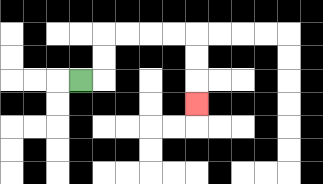{'start': '[3, 3]', 'end': '[8, 4]', 'path_directions': 'R,U,U,R,R,R,R,D,D,D', 'path_coordinates': '[[3, 3], [4, 3], [4, 2], [4, 1], [5, 1], [6, 1], [7, 1], [8, 1], [8, 2], [8, 3], [8, 4]]'}